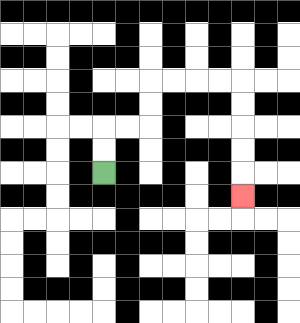{'start': '[4, 7]', 'end': '[10, 8]', 'path_directions': 'U,U,R,R,U,U,R,R,R,R,D,D,D,D,D', 'path_coordinates': '[[4, 7], [4, 6], [4, 5], [5, 5], [6, 5], [6, 4], [6, 3], [7, 3], [8, 3], [9, 3], [10, 3], [10, 4], [10, 5], [10, 6], [10, 7], [10, 8]]'}